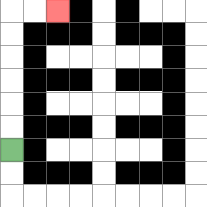{'start': '[0, 6]', 'end': '[2, 0]', 'path_directions': 'U,U,U,U,U,U,R,R', 'path_coordinates': '[[0, 6], [0, 5], [0, 4], [0, 3], [0, 2], [0, 1], [0, 0], [1, 0], [2, 0]]'}